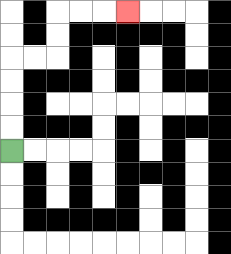{'start': '[0, 6]', 'end': '[5, 0]', 'path_directions': 'U,U,U,U,R,R,U,U,R,R,R', 'path_coordinates': '[[0, 6], [0, 5], [0, 4], [0, 3], [0, 2], [1, 2], [2, 2], [2, 1], [2, 0], [3, 0], [4, 0], [5, 0]]'}